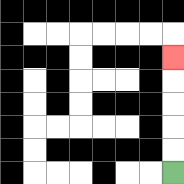{'start': '[7, 7]', 'end': '[7, 2]', 'path_directions': 'U,U,U,U,U', 'path_coordinates': '[[7, 7], [7, 6], [7, 5], [7, 4], [7, 3], [7, 2]]'}